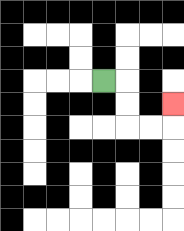{'start': '[4, 3]', 'end': '[7, 4]', 'path_directions': 'R,D,D,R,R,U', 'path_coordinates': '[[4, 3], [5, 3], [5, 4], [5, 5], [6, 5], [7, 5], [7, 4]]'}